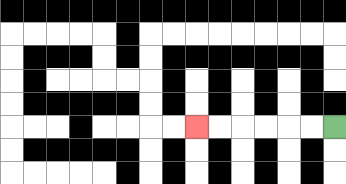{'start': '[14, 5]', 'end': '[8, 5]', 'path_directions': 'L,L,L,L,L,L', 'path_coordinates': '[[14, 5], [13, 5], [12, 5], [11, 5], [10, 5], [9, 5], [8, 5]]'}